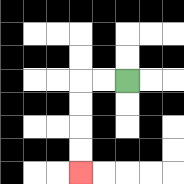{'start': '[5, 3]', 'end': '[3, 7]', 'path_directions': 'L,L,D,D,D,D', 'path_coordinates': '[[5, 3], [4, 3], [3, 3], [3, 4], [3, 5], [3, 6], [3, 7]]'}